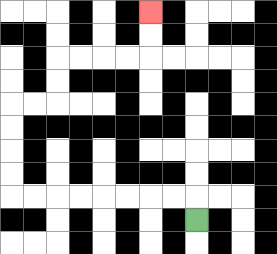{'start': '[8, 9]', 'end': '[6, 0]', 'path_directions': 'U,L,L,L,L,L,L,L,L,U,U,U,U,R,R,U,U,R,R,R,R,U,U', 'path_coordinates': '[[8, 9], [8, 8], [7, 8], [6, 8], [5, 8], [4, 8], [3, 8], [2, 8], [1, 8], [0, 8], [0, 7], [0, 6], [0, 5], [0, 4], [1, 4], [2, 4], [2, 3], [2, 2], [3, 2], [4, 2], [5, 2], [6, 2], [6, 1], [6, 0]]'}